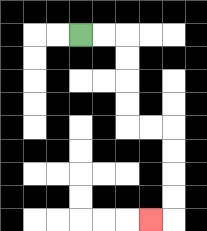{'start': '[3, 1]', 'end': '[6, 9]', 'path_directions': 'R,R,D,D,D,D,R,R,D,D,D,D,L', 'path_coordinates': '[[3, 1], [4, 1], [5, 1], [5, 2], [5, 3], [5, 4], [5, 5], [6, 5], [7, 5], [7, 6], [7, 7], [7, 8], [7, 9], [6, 9]]'}